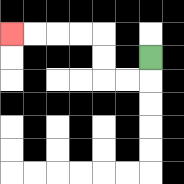{'start': '[6, 2]', 'end': '[0, 1]', 'path_directions': 'D,L,L,U,U,L,L,L,L', 'path_coordinates': '[[6, 2], [6, 3], [5, 3], [4, 3], [4, 2], [4, 1], [3, 1], [2, 1], [1, 1], [0, 1]]'}